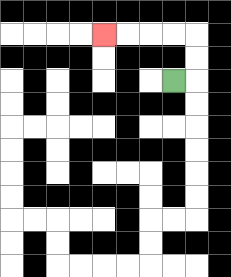{'start': '[7, 3]', 'end': '[4, 1]', 'path_directions': 'R,U,U,L,L,L,L', 'path_coordinates': '[[7, 3], [8, 3], [8, 2], [8, 1], [7, 1], [6, 1], [5, 1], [4, 1]]'}